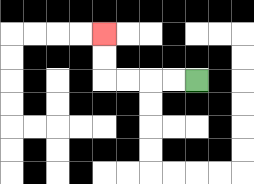{'start': '[8, 3]', 'end': '[4, 1]', 'path_directions': 'L,L,L,L,U,U', 'path_coordinates': '[[8, 3], [7, 3], [6, 3], [5, 3], [4, 3], [4, 2], [4, 1]]'}